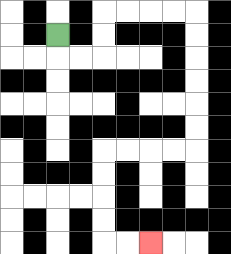{'start': '[2, 1]', 'end': '[6, 10]', 'path_directions': 'D,R,R,U,U,R,R,R,R,D,D,D,D,D,D,L,L,L,L,D,D,D,D,R,R', 'path_coordinates': '[[2, 1], [2, 2], [3, 2], [4, 2], [4, 1], [4, 0], [5, 0], [6, 0], [7, 0], [8, 0], [8, 1], [8, 2], [8, 3], [8, 4], [8, 5], [8, 6], [7, 6], [6, 6], [5, 6], [4, 6], [4, 7], [4, 8], [4, 9], [4, 10], [5, 10], [6, 10]]'}